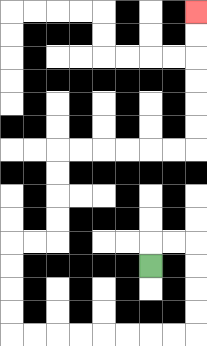{'start': '[6, 11]', 'end': '[8, 0]', 'path_directions': 'U,R,R,D,D,D,D,L,L,L,L,L,L,L,L,U,U,U,U,R,R,U,U,U,U,R,R,R,R,R,R,U,U,U,U,U,U', 'path_coordinates': '[[6, 11], [6, 10], [7, 10], [8, 10], [8, 11], [8, 12], [8, 13], [8, 14], [7, 14], [6, 14], [5, 14], [4, 14], [3, 14], [2, 14], [1, 14], [0, 14], [0, 13], [0, 12], [0, 11], [0, 10], [1, 10], [2, 10], [2, 9], [2, 8], [2, 7], [2, 6], [3, 6], [4, 6], [5, 6], [6, 6], [7, 6], [8, 6], [8, 5], [8, 4], [8, 3], [8, 2], [8, 1], [8, 0]]'}